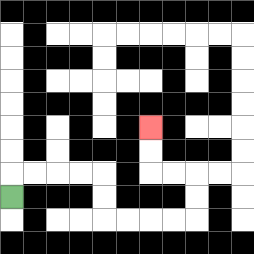{'start': '[0, 8]', 'end': '[6, 5]', 'path_directions': 'U,R,R,R,R,D,D,R,R,R,R,U,U,L,L,U,U', 'path_coordinates': '[[0, 8], [0, 7], [1, 7], [2, 7], [3, 7], [4, 7], [4, 8], [4, 9], [5, 9], [6, 9], [7, 9], [8, 9], [8, 8], [8, 7], [7, 7], [6, 7], [6, 6], [6, 5]]'}